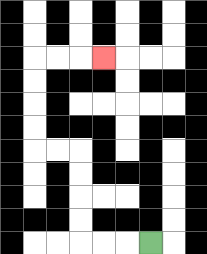{'start': '[6, 10]', 'end': '[4, 2]', 'path_directions': 'L,L,L,U,U,U,U,L,L,U,U,U,U,R,R,R', 'path_coordinates': '[[6, 10], [5, 10], [4, 10], [3, 10], [3, 9], [3, 8], [3, 7], [3, 6], [2, 6], [1, 6], [1, 5], [1, 4], [1, 3], [1, 2], [2, 2], [3, 2], [4, 2]]'}